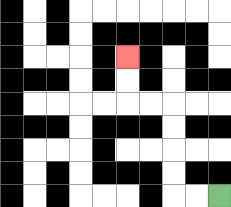{'start': '[9, 8]', 'end': '[5, 2]', 'path_directions': 'L,L,U,U,U,U,L,L,U,U', 'path_coordinates': '[[9, 8], [8, 8], [7, 8], [7, 7], [7, 6], [7, 5], [7, 4], [6, 4], [5, 4], [5, 3], [5, 2]]'}